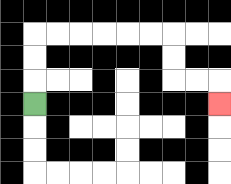{'start': '[1, 4]', 'end': '[9, 4]', 'path_directions': 'U,U,U,R,R,R,R,R,R,D,D,R,R,D', 'path_coordinates': '[[1, 4], [1, 3], [1, 2], [1, 1], [2, 1], [3, 1], [4, 1], [5, 1], [6, 1], [7, 1], [7, 2], [7, 3], [8, 3], [9, 3], [9, 4]]'}